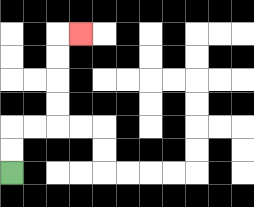{'start': '[0, 7]', 'end': '[3, 1]', 'path_directions': 'U,U,R,R,U,U,U,U,R', 'path_coordinates': '[[0, 7], [0, 6], [0, 5], [1, 5], [2, 5], [2, 4], [2, 3], [2, 2], [2, 1], [3, 1]]'}